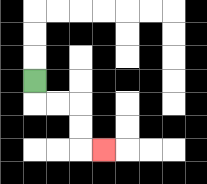{'start': '[1, 3]', 'end': '[4, 6]', 'path_directions': 'D,R,R,D,D,R', 'path_coordinates': '[[1, 3], [1, 4], [2, 4], [3, 4], [3, 5], [3, 6], [4, 6]]'}